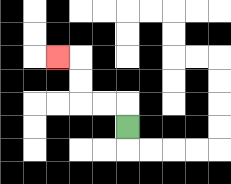{'start': '[5, 5]', 'end': '[2, 2]', 'path_directions': 'U,L,L,U,U,L', 'path_coordinates': '[[5, 5], [5, 4], [4, 4], [3, 4], [3, 3], [3, 2], [2, 2]]'}